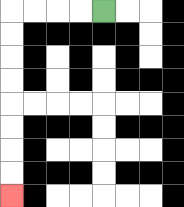{'start': '[4, 0]', 'end': '[0, 8]', 'path_directions': 'L,L,L,L,D,D,D,D,D,D,D,D', 'path_coordinates': '[[4, 0], [3, 0], [2, 0], [1, 0], [0, 0], [0, 1], [0, 2], [0, 3], [0, 4], [0, 5], [0, 6], [0, 7], [0, 8]]'}